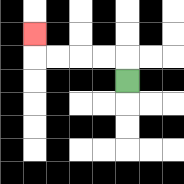{'start': '[5, 3]', 'end': '[1, 1]', 'path_directions': 'U,L,L,L,L,U', 'path_coordinates': '[[5, 3], [5, 2], [4, 2], [3, 2], [2, 2], [1, 2], [1, 1]]'}